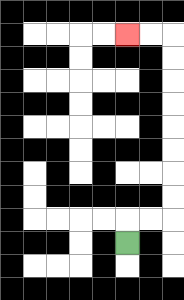{'start': '[5, 10]', 'end': '[5, 1]', 'path_directions': 'U,R,R,U,U,U,U,U,U,U,U,L,L', 'path_coordinates': '[[5, 10], [5, 9], [6, 9], [7, 9], [7, 8], [7, 7], [7, 6], [7, 5], [7, 4], [7, 3], [7, 2], [7, 1], [6, 1], [5, 1]]'}